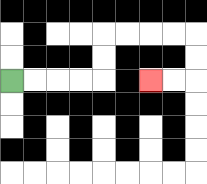{'start': '[0, 3]', 'end': '[6, 3]', 'path_directions': 'R,R,R,R,U,U,R,R,R,R,D,D,L,L', 'path_coordinates': '[[0, 3], [1, 3], [2, 3], [3, 3], [4, 3], [4, 2], [4, 1], [5, 1], [6, 1], [7, 1], [8, 1], [8, 2], [8, 3], [7, 3], [6, 3]]'}